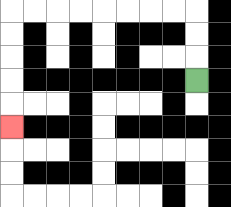{'start': '[8, 3]', 'end': '[0, 5]', 'path_directions': 'U,U,U,L,L,L,L,L,L,L,L,D,D,D,D,D', 'path_coordinates': '[[8, 3], [8, 2], [8, 1], [8, 0], [7, 0], [6, 0], [5, 0], [4, 0], [3, 0], [2, 0], [1, 0], [0, 0], [0, 1], [0, 2], [0, 3], [0, 4], [0, 5]]'}